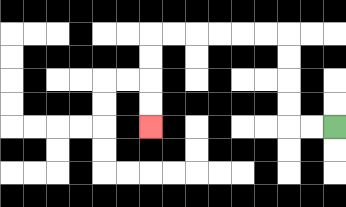{'start': '[14, 5]', 'end': '[6, 5]', 'path_directions': 'L,L,U,U,U,U,L,L,L,L,L,L,D,D,D,D', 'path_coordinates': '[[14, 5], [13, 5], [12, 5], [12, 4], [12, 3], [12, 2], [12, 1], [11, 1], [10, 1], [9, 1], [8, 1], [7, 1], [6, 1], [6, 2], [6, 3], [6, 4], [6, 5]]'}